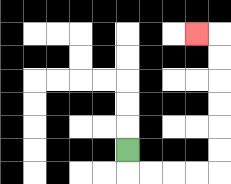{'start': '[5, 6]', 'end': '[8, 1]', 'path_directions': 'D,R,R,R,R,U,U,U,U,U,U,L', 'path_coordinates': '[[5, 6], [5, 7], [6, 7], [7, 7], [8, 7], [9, 7], [9, 6], [9, 5], [9, 4], [9, 3], [9, 2], [9, 1], [8, 1]]'}